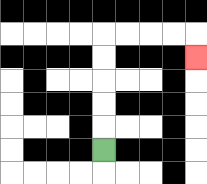{'start': '[4, 6]', 'end': '[8, 2]', 'path_directions': 'U,U,U,U,U,R,R,R,R,D', 'path_coordinates': '[[4, 6], [4, 5], [4, 4], [4, 3], [4, 2], [4, 1], [5, 1], [6, 1], [7, 1], [8, 1], [8, 2]]'}